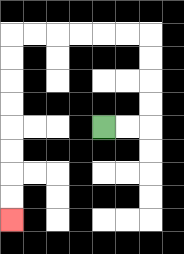{'start': '[4, 5]', 'end': '[0, 9]', 'path_directions': 'R,R,U,U,U,U,L,L,L,L,L,L,D,D,D,D,D,D,D,D', 'path_coordinates': '[[4, 5], [5, 5], [6, 5], [6, 4], [6, 3], [6, 2], [6, 1], [5, 1], [4, 1], [3, 1], [2, 1], [1, 1], [0, 1], [0, 2], [0, 3], [0, 4], [0, 5], [0, 6], [0, 7], [0, 8], [0, 9]]'}